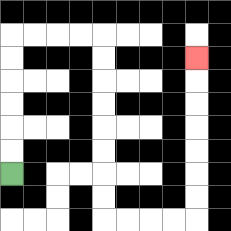{'start': '[0, 7]', 'end': '[8, 2]', 'path_directions': 'U,U,U,U,U,U,R,R,R,R,D,D,D,D,D,D,D,D,R,R,R,R,U,U,U,U,U,U,U', 'path_coordinates': '[[0, 7], [0, 6], [0, 5], [0, 4], [0, 3], [0, 2], [0, 1], [1, 1], [2, 1], [3, 1], [4, 1], [4, 2], [4, 3], [4, 4], [4, 5], [4, 6], [4, 7], [4, 8], [4, 9], [5, 9], [6, 9], [7, 9], [8, 9], [8, 8], [8, 7], [8, 6], [8, 5], [8, 4], [8, 3], [8, 2]]'}